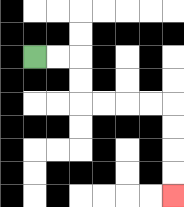{'start': '[1, 2]', 'end': '[7, 8]', 'path_directions': 'R,R,D,D,R,R,R,R,D,D,D,D', 'path_coordinates': '[[1, 2], [2, 2], [3, 2], [3, 3], [3, 4], [4, 4], [5, 4], [6, 4], [7, 4], [7, 5], [7, 6], [7, 7], [7, 8]]'}